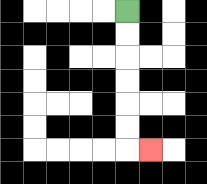{'start': '[5, 0]', 'end': '[6, 6]', 'path_directions': 'D,D,D,D,D,D,R', 'path_coordinates': '[[5, 0], [5, 1], [5, 2], [5, 3], [5, 4], [5, 5], [5, 6], [6, 6]]'}